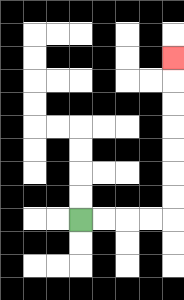{'start': '[3, 9]', 'end': '[7, 2]', 'path_directions': 'R,R,R,R,U,U,U,U,U,U,U', 'path_coordinates': '[[3, 9], [4, 9], [5, 9], [6, 9], [7, 9], [7, 8], [7, 7], [7, 6], [7, 5], [7, 4], [7, 3], [7, 2]]'}